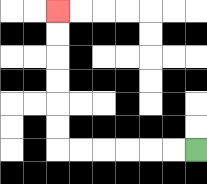{'start': '[8, 6]', 'end': '[2, 0]', 'path_directions': 'L,L,L,L,L,L,U,U,U,U,U,U', 'path_coordinates': '[[8, 6], [7, 6], [6, 6], [5, 6], [4, 6], [3, 6], [2, 6], [2, 5], [2, 4], [2, 3], [2, 2], [2, 1], [2, 0]]'}